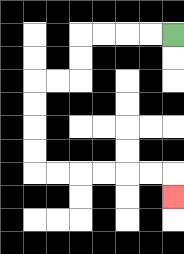{'start': '[7, 1]', 'end': '[7, 8]', 'path_directions': 'L,L,L,L,D,D,L,L,D,D,D,D,R,R,R,R,R,R,D', 'path_coordinates': '[[7, 1], [6, 1], [5, 1], [4, 1], [3, 1], [3, 2], [3, 3], [2, 3], [1, 3], [1, 4], [1, 5], [1, 6], [1, 7], [2, 7], [3, 7], [4, 7], [5, 7], [6, 7], [7, 7], [7, 8]]'}